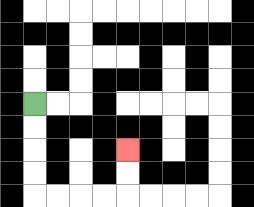{'start': '[1, 4]', 'end': '[5, 6]', 'path_directions': 'D,D,D,D,R,R,R,R,U,U', 'path_coordinates': '[[1, 4], [1, 5], [1, 6], [1, 7], [1, 8], [2, 8], [3, 8], [4, 8], [5, 8], [5, 7], [5, 6]]'}